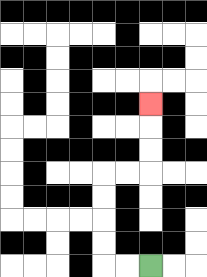{'start': '[6, 11]', 'end': '[6, 4]', 'path_directions': 'L,L,U,U,U,U,R,R,U,U,U', 'path_coordinates': '[[6, 11], [5, 11], [4, 11], [4, 10], [4, 9], [4, 8], [4, 7], [5, 7], [6, 7], [6, 6], [6, 5], [6, 4]]'}